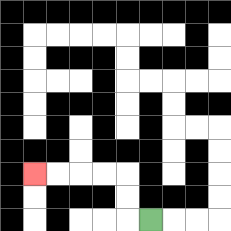{'start': '[6, 9]', 'end': '[1, 7]', 'path_directions': 'L,U,U,L,L,L,L', 'path_coordinates': '[[6, 9], [5, 9], [5, 8], [5, 7], [4, 7], [3, 7], [2, 7], [1, 7]]'}